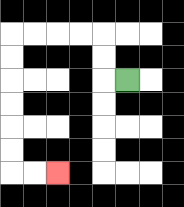{'start': '[5, 3]', 'end': '[2, 7]', 'path_directions': 'L,U,U,L,L,L,L,D,D,D,D,D,D,R,R', 'path_coordinates': '[[5, 3], [4, 3], [4, 2], [4, 1], [3, 1], [2, 1], [1, 1], [0, 1], [0, 2], [0, 3], [0, 4], [0, 5], [0, 6], [0, 7], [1, 7], [2, 7]]'}